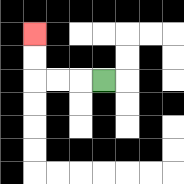{'start': '[4, 3]', 'end': '[1, 1]', 'path_directions': 'L,L,L,U,U', 'path_coordinates': '[[4, 3], [3, 3], [2, 3], [1, 3], [1, 2], [1, 1]]'}